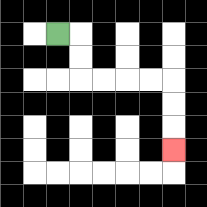{'start': '[2, 1]', 'end': '[7, 6]', 'path_directions': 'R,D,D,R,R,R,R,D,D,D', 'path_coordinates': '[[2, 1], [3, 1], [3, 2], [3, 3], [4, 3], [5, 3], [6, 3], [7, 3], [7, 4], [7, 5], [7, 6]]'}